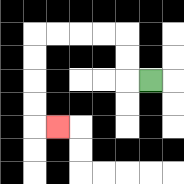{'start': '[6, 3]', 'end': '[2, 5]', 'path_directions': 'L,U,U,L,L,L,L,D,D,D,D,R', 'path_coordinates': '[[6, 3], [5, 3], [5, 2], [5, 1], [4, 1], [3, 1], [2, 1], [1, 1], [1, 2], [1, 3], [1, 4], [1, 5], [2, 5]]'}